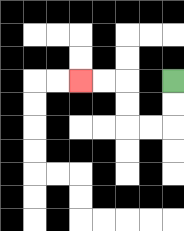{'start': '[7, 3]', 'end': '[3, 3]', 'path_directions': 'D,D,L,L,U,U,L,L', 'path_coordinates': '[[7, 3], [7, 4], [7, 5], [6, 5], [5, 5], [5, 4], [5, 3], [4, 3], [3, 3]]'}